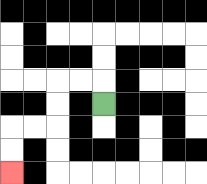{'start': '[4, 4]', 'end': '[0, 7]', 'path_directions': 'U,L,L,D,D,L,L,D,D', 'path_coordinates': '[[4, 4], [4, 3], [3, 3], [2, 3], [2, 4], [2, 5], [1, 5], [0, 5], [0, 6], [0, 7]]'}